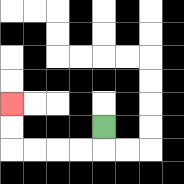{'start': '[4, 5]', 'end': '[0, 4]', 'path_directions': 'D,L,L,L,L,U,U', 'path_coordinates': '[[4, 5], [4, 6], [3, 6], [2, 6], [1, 6], [0, 6], [0, 5], [0, 4]]'}